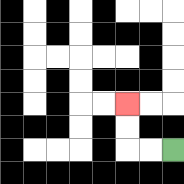{'start': '[7, 6]', 'end': '[5, 4]', 'path_directions': 'L,L,U,U', 'path_coordinates': '[[7, 6], [6, 6], [5, 6], [5, 5], [5, 4]]'}